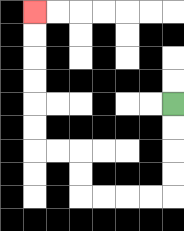{'start': '[7, 4]', 'end': '[1, 0]', 'path_directions': 'D,D,D,D,L,L,L,L,U,U,L,L,U,U,U,U,U,U', 'path_coordinates': '[[7, 4], [7, 5], [7, 6], [7, 7], [7, 8], [6, 8], [5, 8], [4, 8], [3, 8], [3, 7], [3, 6], [2, 6], [1, 6], [1, 5], [1, 4], [1, 3], [1, 2], [1, 1], [1, 0]]'}